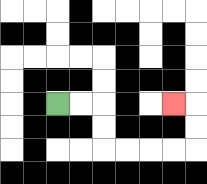{'start': '[2, 4]', 'end': '[7, 4]', 'path_directions': 'R,R,D,D,R,R,R,R,U,U,L', 'path_coordinates': '[[2, 4], [3, 4], [4, 4], [4, 5], [4, 6], [5, 6], [6, 6], [7, 6], [8, 6], [8, 5], [8, 4], [7, 4]]'}